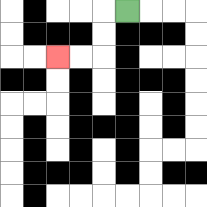{'start': '[5, 0]', 'end': '[2, 2]', 'path_directions': 'L,D,D,L,L', 'path_coordinates': '[[5, 0], [4, 0], [4, 1], [4, 2], [3, 2], [2, 2]]'}